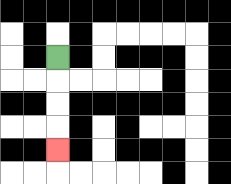{'start': '[2, 2]', 'end': '[2, 6]', 'path_directions': 'D,D,D,D', 'path_coordinates': '[[2, 2], [2, 3], [2, 4], [2, 5], [2, 6]]'}